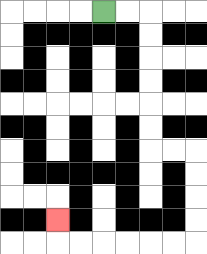{'start': '[4, 0]', 'end': '[2, 9]', 'path_directions': 'R,R,D,D,D,D,D,D,R,R,D,D,D,D,L,L,L,L,L,L,U', 'path_coordinates': '[[4, 0], [5, 0], [6, 0], [6, 1], [6, 2], [6, 3], [6, 4], [6, 5], [6, 6], [7, 6], [8, 6], [8, 7], [8, 8], [8, 9], [8, 10], [7, 10], [6, 10], [5, 10], [4, 10], [3, 10], [2, 10], [2, 9]]'}